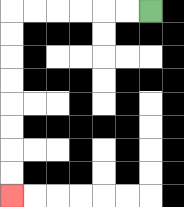{'start': '[6, 0]', 'end': '[0, 8]', 'path_directions': 'L,L,L,L,L,L,D,D,D,D,D,D,D,D', 'path_coordinates': '[[6, 0], [5, 0], [4, 0], [3, 0], [2, 0], [1, 0], [0, 0], [0, 1], [0, 2], [0, 3], [0, 4], [0, 5], [0, 6], [0, 7], [0, 8]]'}